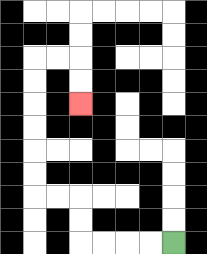{'start': '[7, 10]', 'end': '[3, 4]', 'path_directions': 'L,L,L,L,U,U,L,L,U,U,U,U,U,U,R,R,D,D', 'path_coordinates': '[[7, 10], [6, 10], [5, 10], [4, 10], [3, 10], [3, 9], [3, 8], [2, 8], [1, 8], [1, 7], [1, 6], [1, 5], [1, 4], [1, 3], [1, 2], [2, 2], [3, 2], [3, 3], [3, 4]]'}